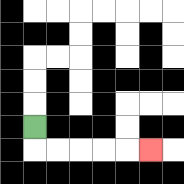{'start': '[1, 5]', 'end': '[6, 6]', 'path_directions': 'D,R,R,R,R,R', 'path_coordinates': '[[1, 5], [1, 6], [2, 6], [3, 6], [4, 6], [5, 6], [6, 6]]'}